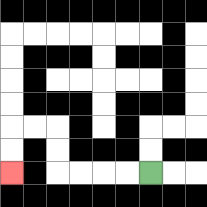{'start': '[6, 7]', 'end': '[0, 7]', 'path_directions': 'L,L,L,L,U,U,L,L,D,D', 'path_coordinates': '[[6, 7], [5, 7], [4, 7], [3, 7], [2, 7], [2, 6], [2, 5], [1, 5], [0, 5], [0, 6], [0, 7]]'}